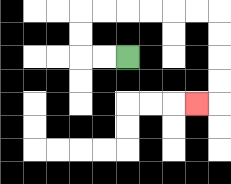{'start': '[5, 2]', 'end': '[8, 4]', 'path_directions': 'L,L,U,U,R,R,R,R,R,R,D,D,D,D,L', 'path_coordinates': '[[5, 2], [4, 2], [3, 2], [3, 1], [3, 0], [4, 0], [5, 0], [6, 0], [7, 0], [8, 0], [9, 0], [9, 1], [9, 2], [9, 3], [9, 4], [8, 4]]'}